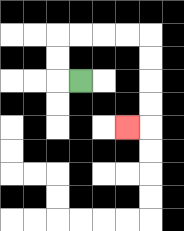{'start': '[3, 3]', 'end': '[5, 5]', 'path_directions': 'L,U,U,R,R,R,R,D,D,D,D,L', 'path_coordinates': '[[3, 3], [2, 3], [2, 2], [2, 1], [3, 1], [4, 1], [5, 1], [6, 1], [6, 2], [6, 3], [6, 4], [6, 5], [5, 5]]'}